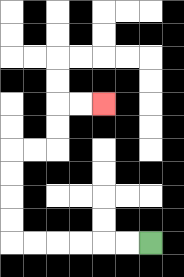{'start': '[6, 10]', 'end': '[4, 4]', 'path_directions': 'L,L,L,L,L,L,U,U,U,U,R,R,U,U,R,R', 'path_coordinates': '[[6, 10], [5, 10], [4, 10], [3, 10], [2, 10], [1, 10], [0, 10], [0, 9], [0, 8], [0, 7], [0, 6], [1, 6], [2, 6], [2, 5], [2, 4], [3, 4], [4, 4]]'}